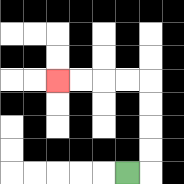{'start': '[5, 7]', 'end': '[2, 3]', 'path_directions': 'R,U,U,U,U,L,L,L,L', 'path_coordinates': '[[5, 7], [6, 7], [6, 6], [6, 5], [6, 4], [6, 3], [5, 3], [4, 3], [3, 3], [2, 3]]'}